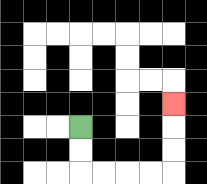{'start': '[3, 5]', 'end': '[7, 4]', 'path_directions': 'D,D,R,R,R,R,U,U,U', 'path_coordinates': '[[3, 5], [3, 6], [3, 7], [4, 7], [5, 7], [6, 7], [7, 7], [7, 6], [7, 5], [7, 4]]'}